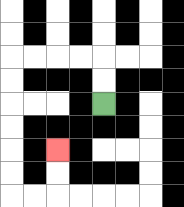{'start': '[4, 4]', 'end': '[2, 6]', 'path_directions': 'U,U,L,L,L,L,D,D,D,D,D,D,R,R,U,U', 'path_coordinates': '[[4, 4], [4, 3], [4, 2], [3, 2], [2, 2], [1, 2], [0, 2], [0, 3], [0, 4], [0, 5], [0, 6], [0, 7], [0, 8], [1, 8], [2, 8], [2, 7], [2, 6]]'}